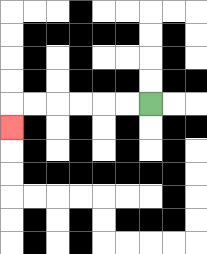{'start': '[6, 4]', 'end': '[0, 5]', 'path_directions': 'L,L,L,L,L,L,D', 'path_coordinates': '[[6, 4], [5, 4], [4, 4], [3, 4], [2, 4], [1, 4], [0, 4], [0, 5]]'}